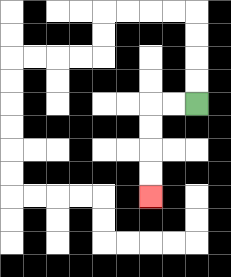{'start': '[8, 4]', 'end': '[6, 8]', 'path_directions': 'L,L,D,D,D,D', 'path_coordinates': '[[8, 4], [7, 4], [6, 4], [6, 5], [6, 6], [6, 7], [6, 8]]'}